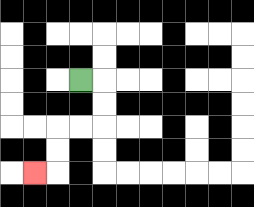{'start': '[3, 3]', 'end': '[1, 7]', 'path_directions': 'R,D,D,L,L,D,D,L', 'path_coordinates': '[[3, 3], [4, 3], [4, 4], [4, 5], [3, 5], [2, 5], [2, 6], [2, 7], [1, 7]]'}